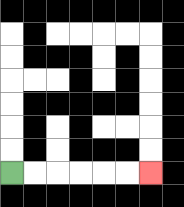{'start': '[0, 7]', 'end': '[6, 7]', 'path_directions': 'R,R,R,R,R,R', 'path_coordinates': '[[0, 7], [1, 7], [2, 7], [3, 7], [4, 7], [5, 7], [6, 7]]'}